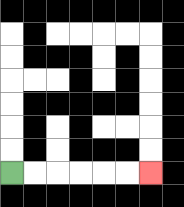{'start': '[0, 7]', 'end': '[6, 7]', 'path_directions': 'R,R,R,R,R,R', 'path_coordinates': '[[0, 7], [1, 7], [2, 7], [3, 7], [4, 7], [5, 7], [6, 7]]'}